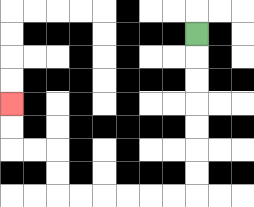{'start': '[8, 1]', 'end': '[0, 4]', 'path_directions': 'D,D,D,D,D,D,D,L,L,L,L,L,L,U,U,L,L,U,U', 'path_coordinates': '[[8, 1], [8, 2], [8, 3], [8, 4], [8, 5], [8, 6], [8, 7], [8, 8], [7, 8], [6, 8], [5, 8], [4, 8], [3, 8], [2, 8], [2, 7], [2, 6], [1, 6], [0, 6], [0, 5], [0, 4]]'}